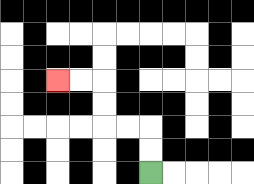{'start': '[6, 7]', 'end': '[2, 3]', 'path_directions': 'U,U,L,L,U,U,L,L', 'path_coordinates': '[[6, 7], [6, 6], [6, 5], [5, 5], [4, 5], [4, 4], [4, 3], [3, 3], [2, 3]]'}